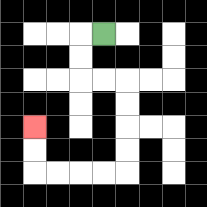{'start': '[4, 1]', 'end': '[1, 5]', 'path_directions': 'L,D,D,R,R,D,D,D,D,L,L,L,L,U,U', 'path_coordinates': '[[4, 1], [3, 1], [3, 2], [3, 3], [4, 3], [5, 3], [5, 4], [5, 5], [5, 6], [5, 7], [4, 7], [3, 7], [2, 7], [1, 7], [1, 6], [1, 5]]'}